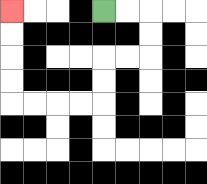{'start': '[4, 0]', 'end': '[0, 0]', 'path_directions': 'R,R,D,D,L,L,D,D,L,L,L,L,U,U,U,U', 'path_coordinates': '[[4, 0], [5, 0], [6, 0], [6, 1], [6, 2], [5, 2], [4, 2], [4, 3], [4, 4], [3, 4], [2, 4], [1, 4], [0, 4], [0, 3], [0, 2], [0, 1], [0, 0]]'}